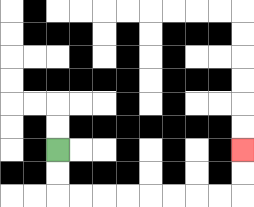{'start': '[2, 6]', 'end': '[10, 6]', 'path_directions': 'D,D,R,R,R,R,R,R,R,R,U,U', 'path_coordinates': '[[2, 6], [2, 7], [2, 8], [3, 8], [4, 8], [5, 8], [6, 8], [7, 8], [8, 8], [9, 8], [10, 8], [10, 7], [10, 6]]'}